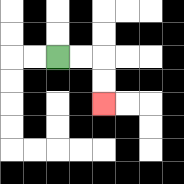{'start': '[2, 2]', 'end': '[4, 4]', 'path_directions': 'R,R,D,D', 'path_coordinates': '[[2, 2], [3, 2], [4, 2], [4, 3], [4, 4]]'}